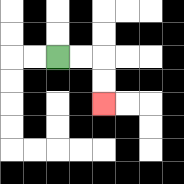{'start': '[2, 2]', 'end': '[4, 4]', 'path_directions': 'R,R,D,D', 'path_coordinates': '[[2, 2], [3, 2], [4, 2], [4, 3], [4, 4]]'}